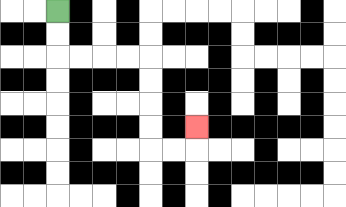{'start': '[2, 0]', 'end': '[8, 5]', 'path_directions': 'D,D,R,R,R,R,D,D,D,D,R,R,U', 'path_coordinates': '[[2, 0], [2, 1], [2, 2], [3, 2], [4, 2], [5, 2], [6, 2], [6, 3], [6, 4], [6, 5], [6, 6], [7, 6], [8, 6], [8, 5]]'}